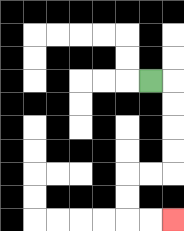{'start': '[6, 3]', 'end': '[7, 9]', 'path_directions': 'R,D,D,D,D,L,L,D,D,R,R', 'path_coordinates': '[[6, 3], [7, 3], [7, 4], [7, 5], [7, 6], [7, 7], [6, 7], [5, 7], [5, 8], [5, 9], [6, 9], [7, 9]]'}